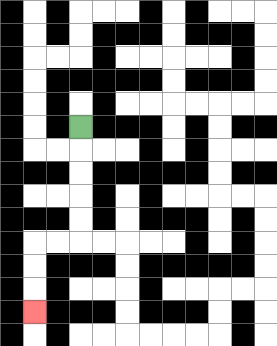{'start': '[3, 5]', 'end': '[1, 13]', 'path_directions': 'D,D,D,D,D,L,L,D,D,D', 'path_coordinates': '[[3, 5], [3, 6], [3, 7], [3, 8], [3, 9], [3, 10], [2, 10], [1, 10], [1, 11], [1, 12], [1, 13]]'}